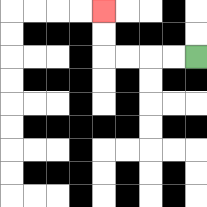{'start': '[8, 2]', 'end': '[4, 0]', 'path_directions': 'L,L,L,L,U,U', 'path_coordinates': '[[8, 2], [7, 2], [6, 2], [5, 2], [4, 2], [4, 1], [4, 0]]'}